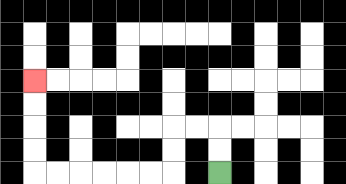{'start': '[9, 7]', 'end': '[1, 3]', 'path_directions': 'U,U,L,L,D,D,L,L,L,L,L,L,U,U,U,U', 'path_coordinates': '[[9, 7], [9, 6], [9, 5], [8, 5], [7, 5], [7, 6], [7, 7], [6, 7], [5, 7], [4, 7], [3, 7], [2, 7], [1, 7], [1, 6], [1, 5], [1, 4], [1, 3]]'}